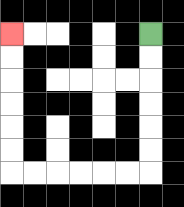{'start': '[6, 1]', 'end': '[0, 1]', 'path_directions': 'D,D,D,D,D,D,L,L,L,L,L,L,U,U,U,U,U,U', 'path_coordinates': '[[6, 1], [6, 2], [6, 3], [6, 4], [6, 5], [6, 6], [6, 7], [5, 7], [4, 7], [3, 7], [2, 7], [1, 7], [0, 7], [0, 6], [0, 5], [0, 4], [0, 3], [0, 2], [0, 1]]'}